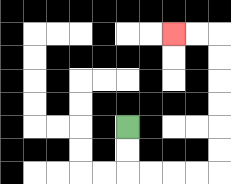{'start': '[5, 5]', 'end': '[7, 1]', 'path_directions': 'D,D,R,R,R,R,U,U,U,U,U,U,L,L', 'path_coordinates': '[[5, 5], [5, 6], [5, 7], [6, 7], [7, 7], [8, 7], [9, 7], [9, 6], [9, 5], [9, 4], [9, 3], [9, 2], [9, 1], [8, 1], [7, 1]]'}